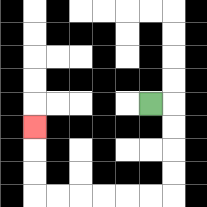{'start': '[6, 4]', 'end': '[1, 5]', 'path_directions': 'R,D,D,D,D,L,L,L,L,L,L,U,U,U', 'path_coordinates': '[[6, 4], [7, 4], [7, 5], [7, 6], [7, 7], [7, 8], [6, 8], [5, 8], [4, 8], [3, 8], [2, 8], [1, 8], [1, 7], [1, 6], [1, 5]]'}